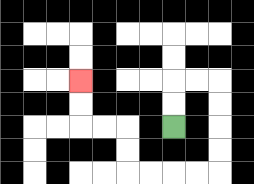{'start': '[7, 5]', 'end': '[3, 3]', 'path_directions': 'U,U,R,R,D,D,D,D,L,L,L,L,U,U,L,L,U,U', 'path_coordinates': '[[7, 5], [7, 4], [7, 3], [8, 3], [9, 3], [9, 4], [9, 5], [9, 6], [9, 7], [8, 7], [7, 7], [6, 7], [5, 7], [5, 6], [5, 5], [4, 5], [3, 5], [3, 4], [3, 3]]'}